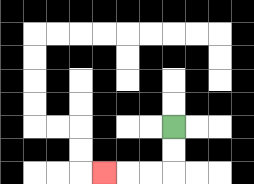{'start': '[7, 5]', 'end': '[4, 7]', 'path_directions': 'D,D,L,L,L', 'path_coordinates': '[[7, 5], [7, 6], [7, 7], [6, 7], [5, 7], [4, 7]]'}